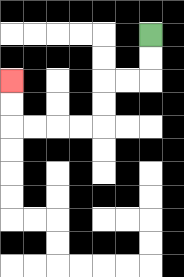{'start': '[6, 1]', 'end': '[0, 3]', 'path_directions': 'D,D,L,L,D,D,L,L,L,L,U,U', 'path_coordinates': '[[6, 1], [6, 2], [6, 3], [5, 3], [4, 3], [4, 4], [4, 5], [3, 5], [2, 5], [1, 5], [0, 5], [0, 4], [0, 3]]'}